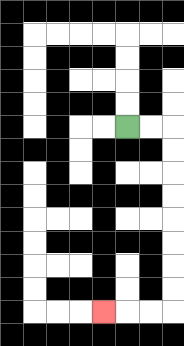{'start': '[5, 5]', 'end': '[4, 13]', 'path_directions': 'R,R,D,D,D,D,D,D,D,D,L,L,L', 'path_coordinates': '[[5, 5], [6, 5], [7, 5], [7, 6], [7, 7], [7, 8], [7, 9], [7, 10], [7, 11], [7, 12], [7, 13], [6, 13], [5, 13], [4, 13]]'}